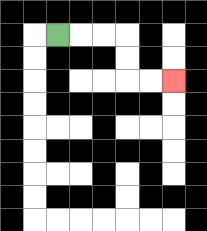{'start': '[2, 1]', 'end': '[7, 3]', 'path_directions': 'R,R,R,D,D,R,R', 'path_coordinates': '[[2, 1], [3, 1], [4, 1], [5, 1], [5, 2], [5, 3], [6, 3], [7, 3]]'}